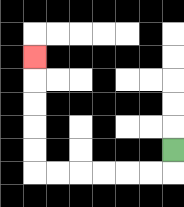{'start': '[7, 6]', 'end': '[1, 2]', 'path_directions': 'D,L,L,L,L,L,L,U,U,U,U,U', 'path_coordinates': '[[7, 6], [7, 7], [6, 7], [5, 7], [4, 7], [3, 7], [2, 7], [1, 7], [1, 6], [1, 5], [1, 4], [1, 3], [1, 2]]'}